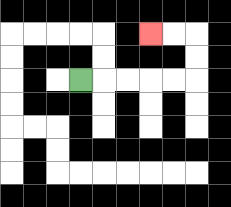{'start': '[3, 3]', 'end': '[6, 1]', 'path_directions': 'R,R,R,R,R,U,U,L,L', 'path_coordinates': '[[3, 3], [4, 3], [5, 3], [6, 3], [7, 3], [8, 3], [8, 2], [8, 1], [7, 1], [6, 1]]'}